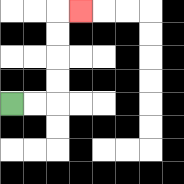{'start': '[0, 4]', 'end': '[3, 0]', 'path_directions': 'R,R,U,U,U,U,R', 'path_coordinates': '[[0, 4], [1, 4], [2, 4], [2, 3], [2, 2], [2, 1], [2, 0], [3, 0]]'}